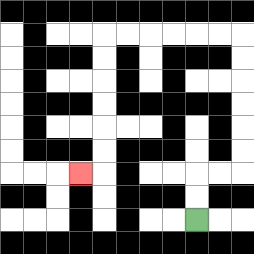{'start': '[8, 9]', 'end': '[3, 7]', 'path_directions': 'U,U,R,R,U,U,U,U,U,U,L,L,L,L,L,L,D,D,D,D,D,D,L', 'path_coordinates': '[[8, 9], [8, 8], [8, 7], [9, 7], [10, 7], [10, 6], [10, 5], [10, 4], [10, 3], [10, 2], [10, 1], [9, 1], [8, 1], [7, 1], [6, 1], [5, 1], [4, 1], [4, 2], [4, 3], [4, 4], [4, 5], [4, 6], [4, 7], [3, 7]]'}